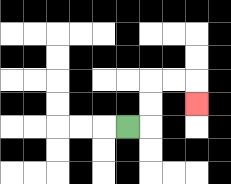{'start': '[5, 5]', 'end': '[8, 4]', 'path_directions': 'R,U,U,R,R,D', 'path_coordinates': '[[5, 5], [6, 5], [6, 4], [6, 3], [7, 3], [8, 3], [8, 4]]'}